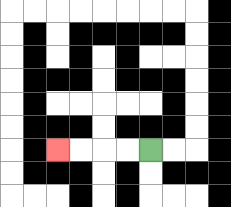{'start': '[6, 6]', 'end': '[2, 6]', 'path_directions': 'L,L,L,L', 'path_coordinates': '[[6, 6], [5, 6], [4, 6], [3, 6], [2, 6]]'}